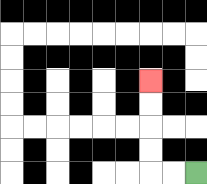{'start': '[8, 7]', 'end': '[6, 3]', 'path_directions': 'L,L,U,U,U,U', 'path_coordinates': '[[8, 7], [7, 7], [6, 7], [6, 6], [6, 5], [6, 4], [6, 3]]'}